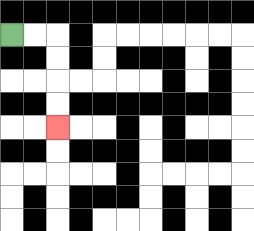{'start': '[0, 1]', 'end': '[2, 5]', 'path_directions': 'R,R,D,D,D,D', 'path_coordinates': '[[0, 1], [1, 1], [2, 1], [2, 2], [2, 3], [2, 4], [2, 5]]'}